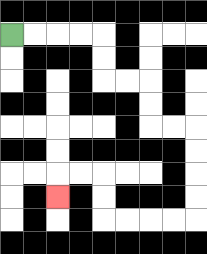{'start': '[0, 1]', 'end': '[2, 8]', 'path_directions': 'R,R,R,R,D,D,R,R,D,D,R,R,D,D,D,D,L,L,L,L,U,U,L,L,D', 'path_coordinates': '[[0, 1], [1, 1], [2, 1], [3, 1], [4, 1], [4, 2], [4, 3], [5, 3], [6, 3], [6, 4], [6, 5], [7, 5], [8, 5], [8, 6], [8, 7], [8, 8], [8, 9], [7, 9], [6, 9], [5, 9], [4, 9], [4, 8], [4, 7], [3, 7], [2, 7], [2, 8]]'}